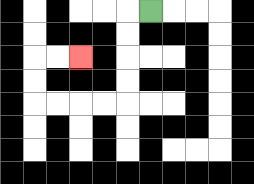{'start': '[6, 0]', 'end': '[3, 2]', 'path_directions': 'L,D,D,D,D,L,L,L,L,U,U,R,R', 'path_coordinates': '[[6, 0], [5, 0], [5, 1], [5, 2], [5, 3], [5, 4], [4, 4], [3, 4], [2, 4], [1, 4], [1, 3], [1, 2], [2, 2], [3, 2]]'}